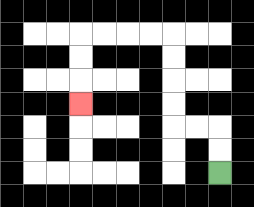{'start': '[9, 7]', 'end': '[3, 4]', 'path_directions': 'U,U,L,L,U,U,U,U,L,L,L,L,D,D,D', 'path_coordinates': '[[9, 7], [9, 6], [9, 5], [8, 5], [7, 5], [7, 4], [7, 3], [7, 2], [7, 1], [6, 1], [5, 1], [4, 1], [3, 1], [3, 2], [3, 3], [3, 4]]'}